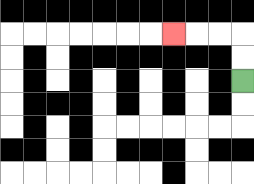{'start': '[10, 3]', 'end': '[7, 1]', 'path_directions': 'U,U,L,L,L', 'path_coordinates': '[[10, 3], [10, 2], [10, 1], [9, 1], [8, 1], [7, 1]]'}